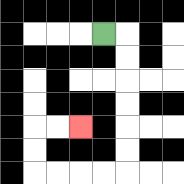{'start': '[4, 1]', 'end': '[3, 5]', 'path_directions': 'R,D,D,D,D,D,D,L,L,L,L,U,U,R,R', 'path_coordinates': '[[4, 1], [5, 1], [5, 2], [5, 3], [5, 4], [5, 5], [5, 6], [5, 7], [4, 7], [3, 7], [2, 7], [1, 7], [1, 6], [1, 5], [2, 5], [3, 5]]'}